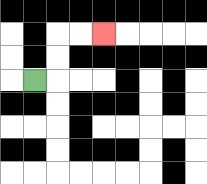{'start': '[1, 3]', 'end': '[4, 1]', 'path_directions': 'R,U,U,R,R', 'path_coordinates': '[[1, 3], [2, 3], [2, 2], [2, 1], [3, 1], [4, 1]]'}